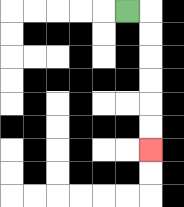{'start': '[5, 0]', 'end': '[6, 6]', 'path_directions': 'R,D,D,D,D,D,D', 'path_coordinates': '[[5, 0], [6, 0], [6, 1], [6, 2], [6, 3], [6, 4], [6, 5], [6, 6]]'}